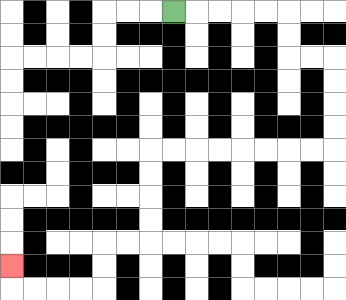{'start': '[7, 0]', 'end': '[0, 11]', 'path_directions': 'R,R,R,R,R,D,D,R,R,D,D,D,D,L,L,L,L,L,L,L,L,D,D,D,D,L,L,D,D,L,L,L,L,U', 'path_coordinates': '[[7, 0], [8, 0], [9, 0], [10, 0], [11, 0], [12, 0], [12, 1], [12, 2], [13, 2], [14, 2], [14, 3], [14, 4], [14, 5], [14, 6], [13, 6], [12, 6], [11, 6], [10, 6], [9, 6], [8, 6], [7, 6], [6, 6], [6, 7], [6, 8], [6, 9], [6, 10], [5, 10], [4, 10], [4, 11], [4, 12], [3, 12], [2, 12], [1, 12], [0, 12], [0, 11]]'}